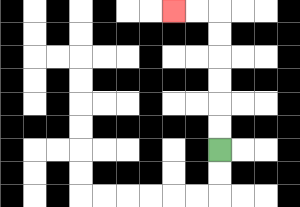{'start': '[9, 6]', 'end': '[7, 0]', 'path_directions': 'U,U,U,U,U,U,L,L', 'path_coordinates': '[[9, 6], [9, 5], [9, 4], [9, 3], [9, 2], [9, 1], [9, 0], [8, 0], [7, 0]]'}